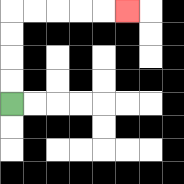{'start': '[0, 4]', 'end': '[5, 0]', 'path_directions': 'U,U,U,U,R,R,R,R,R', 'path_coordinates': '[[0, 4], [0, 3], [0, 2], [0, 1], [0, 0], [1, 0], [2, 0], [3, 0], [4, 0], [5, 0]]'}